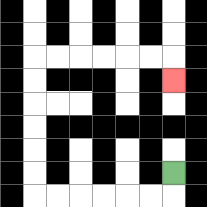{'start': '[7, 7]', 'end': '[7, 3]', 'path_directions': 'D,L,L,L,L,L,L,U,U,U,U,U,U,R,R,R,R,R,R,D', 'path_coordinates': '[[7, 7], [7, 8], [6, 8], [5, 8], [4, 8], [3, 8], [2, 8], [1, 8], [1, 7], [1, 6], [1, 5], [1, 4], [1, 3], [1, 2], [2, 2], [3, 2], [4, 2], [5, 2], [6, 2], [7, 2], [7, 3]]'}